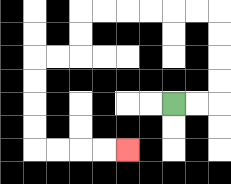{'start': '[7, 4]', 'end': '[5, 6]', 'path_directions': 'R,R,U,U,U,U,L,L,L,L,L,L,D,D,L,L,D,D,D,D,R,R,R,R', 'path_coordinates': '[[7, 4], [8, 4], [9, 4], [9, 3], [9, 2], [9, 1], [9, 0], [8, 0], [7, 0], [6, 0], [5, 0], [4, 0], [3, 0], [3, 1], [3, 2], [2, 2], [1, 2], [1, 3], [1, 4], [1, 5], [1, 6], [2, 6], [3, 6], [4, 6], [5, 6]]'}